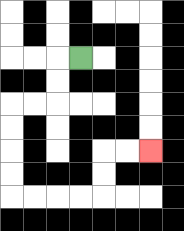{'start': '[3, 2]', 'end': '[6, 6]', 'path_directions': 'L,D,D,L,L,D,D,D,D,R,R,R,R,U,U,R,R', 'path_coordinates': '[[3, 2], [2, 2], [2, 3], [2, 4], [1, 4], [0, 4], [0, 5], [0, 6], [0, 7], [0, 8], [1, 8], [2, 8], [3, 8], [4, 8], [4, 7], [4, 6], [5, 6], [6, 6]]'}